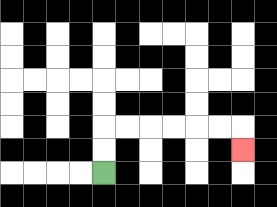{'start': '[4, 7]', 'end': '[10, 6]', 'path_directions': 'U,U,R,R,R,R,R,R,D', 'path_coordinates': '[[4, 7], [4, 6], [4, 5], [5, 5], [6, 5], [7, 5], [8, 5], [9, 5], [10, 5], [10, 6]]'}